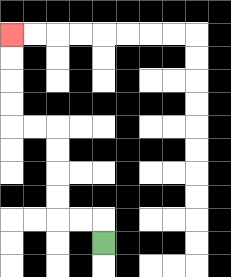{'start': '[4, 10]', 'end': '[0, 1]', 'path_directions': 'U,L,L,U,U,U,U,L,L,U,U,U,U', 'path_coordinates': '[[4, 10], [4, 9], [3, 9], [2, 9], [2, 8], [2, 7], [2, 6], [2, 5], [1, 5], [0, 5], [0, 4], [0, 3], [0, 2], [0, 1]]'}